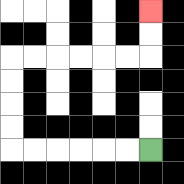{'start': '[6, 6]', 'end': '[6, 0]', 'path_directions': 'L,L,L,L,L,L,U,U,U,U,R,R,R,R,R,R,U,U', 'path_coordinates': '[[6, 6], [5, 6], [4, 6], [3, 6], [2, 6], [1, 6], [0, 6], [0, 5], [0, 4], [0, 3], [0, 2], [1, 2], [2, 2], [3, 2], [4, 2], [5, 2], [6, 2], [6, 1], [6, 0]]'}